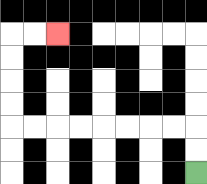{'start': '[8, 7]', 'end': '[2, 1]', 'path_directions': 'U,U,L,L,L,L,L,L,L,L,U,U,U,U,R,R', 'path_coordinates': '[[8, 7], [8, 6], [8, 5], [7, 5], [6, 5], [5, 5], [4, 5], [3, 5], [2, 5], [1, 5], [0, 5], [0, 4], [0, 3], [0, 2], [0, 1], [1, 1], [2, 1]]'}